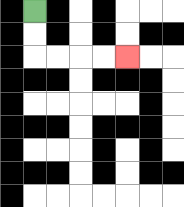{'start': '[1, 0]', 'end': '[5, 2]', 'path_directions': 'D,D,R,R,R,R', 'path_coordinates': '[[1, 0], [1, 1], [1, 2], [2, 2], [3, 2], [4, 2], [5, 2]]'}